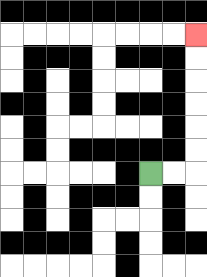{'start': '[6, 7]', 'end': '[8, 1]', 'path_directions': 'R,R,U,U,U,U,U,U', 'path_coordinates': '[[6, 7], [7, 7], [8, 7], [8, 6], [8, 5], [8, 4], [8, 3], [8, 2], [8, 1]]'}